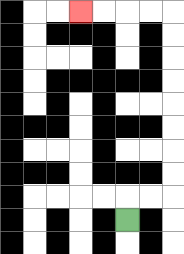{'start': '[5, 9]', 'end': '[3, 0]', 'path_directions': 'U,R,R,U,U,U,U,U,U,U,U,L,L,L,L', 'path_coordinates': '[[5, 9], [5, 8], [6, 8], [7, 8], [7, 7], [7, 6], [7, 5], [7, 4], [7, 3], [7, 2], [7, 1], [7, 0], [6, 0], [5, 0], [4, 0], [3, 0]]'}